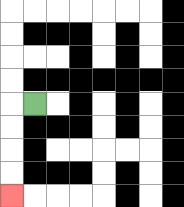{'start': '[1, 4]', 'end': '[0, 8]', 'path_directions': 'L,D,D,D,D', 'path_coordinates': '[[1, 4], [0, 4], [0, 5], [0, 6], [0, 7], [0, 8]]'}